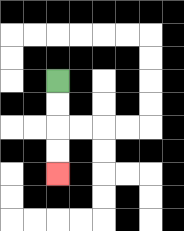{'start': '[2, 3]', 'end': '[2, 7]', 'path_directions': 'D,D,D,D', 'path_coordinates': '[[2, 3], [2, 4], [2, 5], [2, 6], [2, 7]]'}